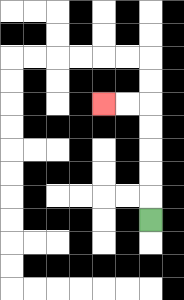{'start': '[6, 9]', 'end': '[4, 4]', 'path_directions': 'U,U,U,U,U,L,L', 'path_coordinates': '[[6, 9], [6, 8], [6, 7], [6, 6], [6, 5], [6, 4], [5, 4], [4, 4]]'}